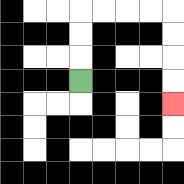{'start': '[3, 3]', 'end': '[7, 4]', 'path_directions': 'U,U,U,R,R,R,R,D,D,D,D', 'path_coordinates': '[[3, 3], [3, 2], [3, 1], [3, 0], [4, 0], [5, 0], [6, 0], [7, 0], [7, 1], [7, 2], [7, 3], [7, 4]]'}